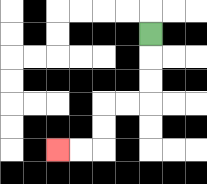{'start': '[6, 1]', 'end': '[2, 6]', 'path_directions': 'D,D,D,L,L,D,D,L,L', 'path_coordinates': '[[6, 1], [6, 2], [6, 3], [6, 4], [5, 4], [4, 4], [4, 5], [4, 6], [3, 6], [2, 6]]'}